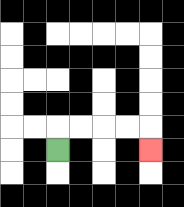{'start': '[2, 6]', 'end': '[6, 6]', 'path_directions': 'U,R,R,R,R,D', 'path_coordinates': '[[2, 6], [2, 5], [3, 5], [4, 5], [5, 5], [6, 5], [6, 6]]'}